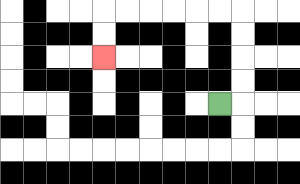{'start': '[9, 4]', 'end': '[4, 2]', 'path_directions': 'R,U,U,U,U,L,L,L,L,L,L,D,D', 'path_coordinates': '[[9, 4], [10, 4], [10, 3], [10, 2], [10, 1], [10, 0], [9, 0], [8, 0], [7, 0], [6, 0], [5, 0], [4, 0], [4, 1], [4, 2]]'}